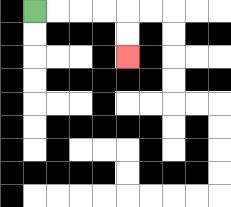{'start': '[1, 0]', 'end': '[5, 2]', 'path_directions': 'R,R,R,R,D,D', 'path_coordinates': '[[1, 0], [2, 0], [3, 0], [4, 0], [5, 0], [5, 1], [5, 2]]'}